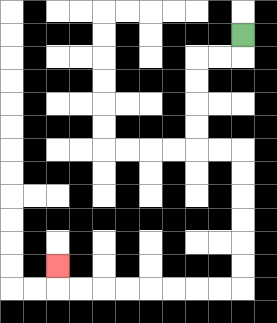{'start': '[10, 1]', 'end': '[2, 11]', 'path_directions': 'D,L,L,D,D,D,D,R,R,D,D,D,D,D,D,L,L,L,L,L,L,L,L,U', 'path_coordinates': '[[10, 1], [10, 2], [9, 2], [8, 2], [8, 3], [8, 4], [8, 5], [8, 6], [9, 6], [10, 6], [10, 7], [10, 8], [10, 9], [10, 10], [10, 11], [10, 12], [9, 12], [8, 12], [7, 12], [6, 12], [5, 12], [4, 12], [3, 12], [2, 12], [2, 11]]'}